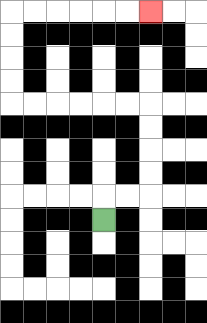{'start': '[4, 9]', 'end': '[6, 0]', 'path_directions': 'U,R,R,U,U,U,U,L,L,L,L,L,L,U,U,U,U,R,R,R,R,R,R', 'path_coordinates': '[[4, 9], [4, 8], [5, 8], [6, 8], [6, 7], [6, 6], [6, 5], [6, 4], [5, 4], [4, 4], [3, 4], [2, 4], [1, 4], [0, 4], [0, 3], [0, 2], [0, 1], [0, 0], [1, 0], [2, 0], [3, 0], [4, 0], [5, 0], [6, 0]]'}